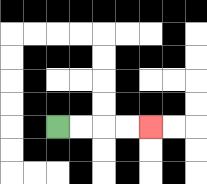{'start': '[2, 5]', 'end': '[6, 5]', 'path_directions': 'R,R,R,R', 'path_coordinates': '[[2, 5], [3, 5], [4, 5], [5, 5], [6, 5]]'}